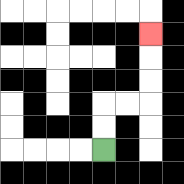{'start': '[4, 6]', 'end': '[6, 1]', 'path_directions': 'U,U,R,R,U,U,U', 'path_coordinates': '[[4, 6], [4, 5], [4, 4], [5, 4], [6, 4], [6, 3], [6, 2], [6, 1]]'}